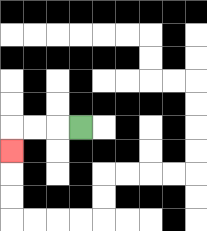{'start': '[3, 5]', 'end': '[0, 6]', 'path_directions': 'L,L,L,D', 'path_coordinates': '[[3, 5], [2, 5], [1, 5], [0, 5], [0, 6]]'}